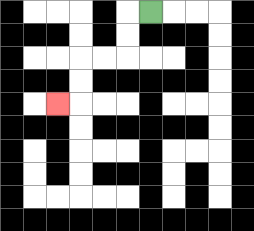{'start': '[6, 0]', 'end': '[2, 4]', 'path_directions': 'L,D,D,L,L,D,D,L', 'path_coordinates': '[[6, 0], [5, 0], [5, 1], [5, 2], [4, 2], [3, 2], [3, 3], [3, 4], [2, 4]]'}